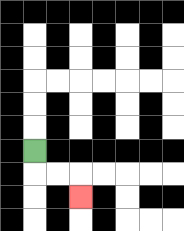{'start': '[1, 6]', 'end': '[3, 8]', 'path_directions': 'D,R,R,D', 'path_coordinates': '[[1, 6], [1, 7], [2, 7], [3, 7], [3, 8]]'}